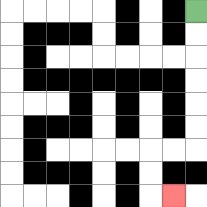{'start': '[8, 0]', 'end': '[7, 8]', 'path_directions': 'D,D,D,D,D,D,L,L,D,D,R', 'path_coordinates': '[[8, 0], [8, 1], [8, 2], [8, 3], [8, 4], [8, 5], [8, 6], [7, 6], [6, 6], [6, 7], [6, 8], [7, 8]]'}